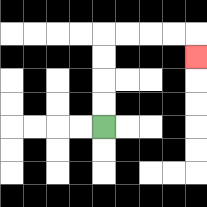{'start': '[4, 5]', 'end': '[8, 2]', 'path_directions': 'U,U,U,U,R,R,R,R,D', 'path_coordinates': '[[4, 5], [4, 4], [4, 3], [4, 2], [4, 1], [5, 1], [6, 1], [7, 1], [8, 1], [8, 2]]'}